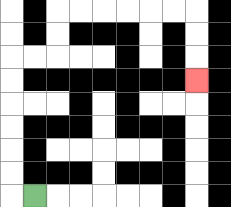{'start': '[1, 8]', 'end': '[8, 3]', 'path_directions': 'L,U,U,U,U,U,U,R,R,U,U,R,R,R,R,R,R,D,D,D', 'path_coordinates': '[[1, 8], [0, 8], [0, 7], [0, 6], [0, 5], [0, 4], [0, 3], [0, 2], [1, 2], [2, 2], [2, 1], [2, 0], [3, 0], [4, 0], [5, 0], [6, 0], [7, 0], [8, 0], [8, 1], [8, 2], [8, 3]]'}